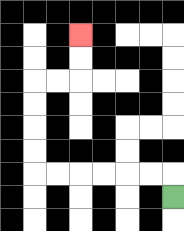{'start': '[7, 8]', 'end': '[3, 1]', 'path_directions': 'U,L,L,L,L,L,L,U,U,U,U,R,R,U,U', 'path_coordinates': '[[7, 8], [7, 7], [6, 7], [5, 7], [4, 7], [3, 7], [2, 7], [1, 7], [1, 6], [1, 5], [1, 4], [1, 3], [2, 3], [3, 3], [3, 2], [3, 1]]'}